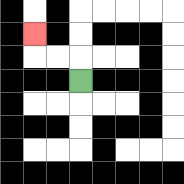{'start': '[3, 3]', 'end': '[1, 1]', 'path_directions': 'U,L,L,U', 'path_coordinates': '[[3, 3], [3, 2], [2, 2], [1, 2], [1, 1]]'}